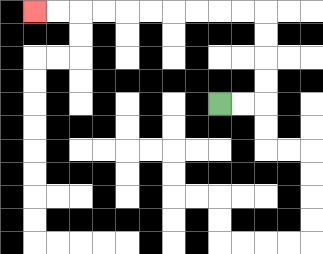{'start': '[9, 4]', 'end': '[1, 0]', 'path_directions': 'R,R,U,U,U,U,L,L,L,L,L,L,L,L,L,L', 'path_coordinates': '[[9, 4], [10, 4], [11, 4], [11, 3], [11, 2], [11, 1], [11, 0], [10, 0], [9, 0], [8, 0], [7, 0], [6, 0], [5, 0], [4, 0], [3, 0], [2, 0], [1, 0]]'}